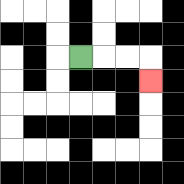{'start': '[3, 2]', 'end': '[6, 3]', 'path_directions': 'R,R,R,D', 'path_coordinates': '[[3, 2], [4, 2], [5, 2], [6, 2], [6, 3]]'}